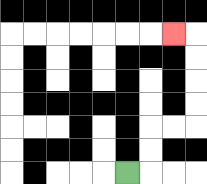{'start': '[5, 7]', 'end': '[7, 1]', 'path_directions': 'R,U,U,R,R,U,U,U,U,L', 'path_coordinates': '[[5, 7], [6, 7], [6, 6], [6, 5], [7, 5], [8, 5], [8, 4], [8, 3], [8, 2], [8, 1], [7, 1]]'}